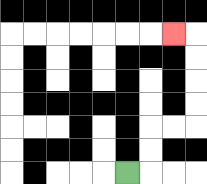{'start': '[5, 7]', 'end': '[7, 1]', 'path_directions': 'R,U,U,R,R,U,U,U,U,L', 'path_coordinates': '[[5, 7], [6, 7], [6, 6], [6, 5], [7, 5], [8, 5], [8, 4], [8, 3], [8, 2], [8, 1], [7, 1]]'}